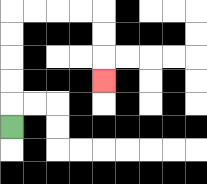{'start': '[0, 5]', 'end': '[4, 3]', 'path_directions': 'U,U,U,U,U,R,R,R,R,D,D,D', 'path_coordinates': '[[0, 5], [0, 4], [0, 3], [0, 2], [0, 1], [0, 0], [1, 0], [2, 0], [3, 0], [4, 0], [4, 1], [4, 2], [4, 3]]'}